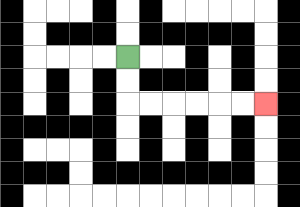{'start': '[5, 2]', 'end': '[11, 4]', 'path_directions': 'D,D,R,R,R,R,R,R', 'path_coordinates': '[[5, 2], [5, 3], [5, 4], [6, 4], [7, 4], [8, 4], [9, 4], [10, 4], [11, 4]]'}